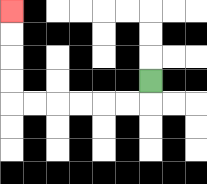{'start': '[6, 3]', 'end': '[0, 0]', 'path_directions': 'D,L,L,L,L,L,L,U,U,U,U', 'path_coordinates': '[[6, 3], [6, 4], [5, 4], [4, 4], [3, 4], [2, 4], [1, 4], [0, 4], [0, 3], [0, 2], [0, 1], [0, 0]]'}